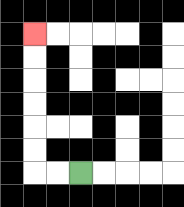{'start': '[3, 7]', 'end': '[1, 1]', 'path_directions': 'L,L,U,U,U,U,U,U', 'path_coordinates': '[[3, 7], [2, 7], [1, 7], [1, 6], [1, 5], [1, 4], [1, 3], [1, 2], [1, 1]]'}